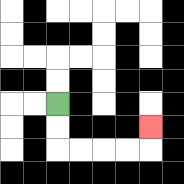{'start': '[2, 4]', 'end': '[6, 5]', 'path_directions': 'D,D,R,R,R,R,U', 'path_coordinates': '[[2, 4], [2, 5], [2, 6], [3, 6], [4, 6], [5, 6], [6, 6], [6, 5]]'}